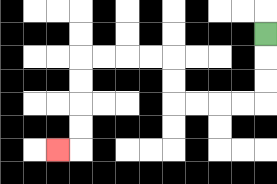{'start': '[11, 1]', 'end': '[2, 6]', 'path_directions': 'D,D,D,L,L,L,L,U,U,L,L,L,L,D,D,D,D,L', 'path_coordinates': '[[11, 1], [11, 2], [11, 3], [11, 4], [10, 4], [9, 4], [8, 4], [7, 4], [7, 3], [7, 2], [6, 2], [5, 2], [4, 2], [3, 2], [3, 3], [3, 4], [3, 5], [3, 6], [2, 6]]'}